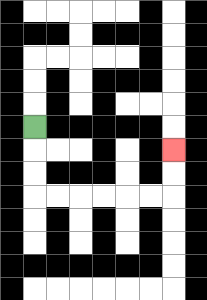{'start': '[1, 5]', 'end': '[7, 6]', 'path_directions': 'D,D,D,R,R,R,R,R,R,U,U', 'path_coordinates': '[[1, 5], [1, 6], [1, 7], [1, 8], [2, 8], [3, 8], [4, 8], [5, 8], [6, 8], [7, 8], [7, 7], [7, 6]]'}